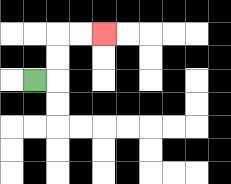{'start': '[1, 3]', 'end': '[4, 1]', 'path_directions': 'R,U,U,R,R', 'path_coordinates': '[[1, 3], [2, 3], [2, 2], [2, 1], [3, 1], [4, 1]]'}